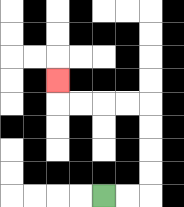{'start': '[4, 8]', 'end': '[2, 3]', 'path_directions': 'R,R,U,U,U,U,L,L,L,L,U', 'path_coordinates': '[[4, 8], [5, 8], [6, 8], [6, 7], [6, 6], [6, 5], [6, 4], [5, 4], [4, 4], [3, 4], [2, 4], [2, 3]]'}